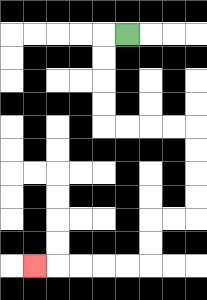{'start': '[5, 1]', 'end': '[1, 11]', 'path_directions': 'L,D,D,D,D,R,R,R,R,D,D,D,D,L,L,D,D,L,L,L,L,L', 'path_coordinates': '[[5, 1], [4, 1], [4, 2], [4, 3], [4, 4], [4, 5], [5, 5], [6, 5], [7, 5], [8, 5], [8, 6], [8, 7], [8, 8], [8, 9], [7, 9], [6, 9], [6, 10], [6, 11], [5, 11], [4, 11], [3, 11], [2, 11], [1, 11]]'}